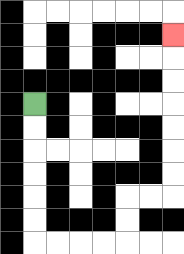{'start': '[1, 4]', 'end': '[7, 1]', 'path_directions': 'D,D,D,D,D,D,R,R,R,R,U,U,R,R,U,U,U,U,U,U,U', 'path_coordinates': '[[1, 4], [1, 5], [1, 6], [1, 7], [1, 8], [1, 9], [1, 10], [2, 10], [3, 10], [4, 10], [5, 10], [5, 9], [5, 8], [6, 8], [7, 8], [7, 7], [7, 6], [7, 5], [7, 4], [7, 3], [7, 2], [7, 1]]'}